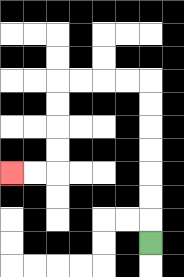{'start': '[6, 10]', 'end': '[0, 7]', 'path_directions': 'U,U,U,U,U,U,U,L,L,L,L,D,D,D,D,L,L', 'path_coordinates': '[[6, 10], [6, 9], [6, 8], [6, 7], [6, 6], [6, 5], [6, 4], [6, 3], [5, 3], [4, 3], [3, 3], [2, 3], [2, 4], [2, 5], [2, 6], [2, 7], [1, 7], [0, 7]]'}